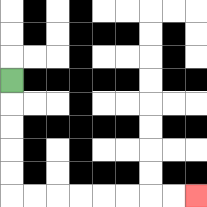{'start': '[0, 3]', 'end': '[8, 8]', 'path_directions': 'D,D,D,D,D,R,R,R,R,R,R,R,R', 'path_coordinates': '[[0, 3], [0, 4], [0, 5], [0, 6], [0, 7], [0, 8], [1, 8], [2, 8], [3, 8], [4, 8], [5, 8], [6, 8], [7, 8], [8, 8]]'}